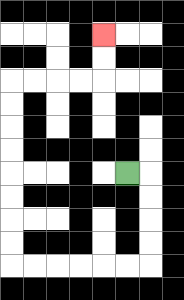{'start': '[5, 7]', 'end': '[4, 1]', 'path_directions': 'R,D,D,D,D,L,L,L,L,L,L,U,U,U,U,U,U,U,U,R,R,R,R,U,U', 'path_coordinates': '[[5, 7], [6, 7], [6, 8], [6, 9], [6, 10], [6, 11], [5, 11], [4, 11], [3, 11], [2, 11], [1, 11], [0, 11], [0, 10], [0, 9], [0, 8], [0, 7], [0, 6], [0, 5], [0, 4], [0, 3], [1, 3], [2, 3], [3, 3], [4, 3], [4, 2], [4, 1]]'}